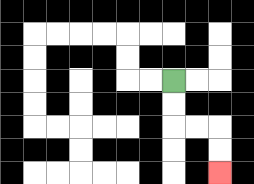{'start': '[7, 3]', 'end': '[9, 7]', 'path_directions': 'D,D,R,R,D,D', 'path_coordinates': '[[7, 3], [7, 4], [7, 5], [8, 5], [9, 5], [9, 6], [9, 7]]'}